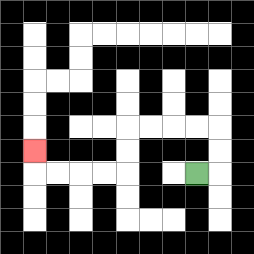{'start': '[8, 7]', 'end': '[1, 6]', 'path_directions': 'R,U,U,L,L,L,L,D,D,L,L,L,L,U', 'path_coordinates': '[[8, 7], [9, 7], [9, 6], [9, 5], [8, 5], [7, 5], [6, 5], [5, 5], [5, 6], [5, 7], [4, 7], [3, 7], [2, 7], [1, 7], [1, 6]]'}